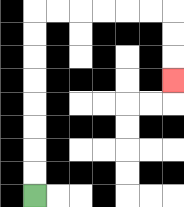{'start': '[1, 8]', 'end': '[7, 3]', 'path_directions': 'U,U,U,U,U,U,U,U,R,R,R,R,R,R,D,D,D', 'path_coordinates': '[[1, 8], [1, 7], [1, 6], [1, 5], [1, 4], [1, 3], [1, 2], [1, 1], [1, 0], [2, 0], [3, 0], [4, 0], [5, 0], [6, 0], [7, 0], [7, 1], [7, 2], [7, 3]]'}